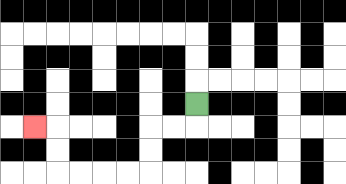{'start': '[8, 4]', 'end': '[1, 5]', 'path_directions': 'D,L,L,D,D,L,L,L,L,U,U,L', 'path_coordinates': '[[8, 4], [8, 5], [7, 5], [6, 5], [6, 6], [6, 7], [5, 7], [4, 7], [3, 7], [2, 7], [2, 6], [2, 5], [1, 5]]'}